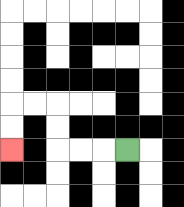{'start': '[5, 6]', 'end': '[0, 6]', 'path_directions': 'L,L,L,U,U,L,L,D,D', 'path_coordinates': '[[5, 6], [4, 6], [3, 6], [2, 6], [2, 5], [2, 4], [1, 4], [0, 4], [0, 5], [0, 6]]'}